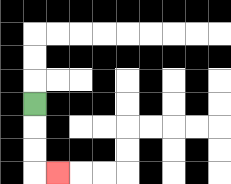{'start': '[1, 4]', 'end': '[2, 7]', 'path_directions': 'D,D,D,R', 'path_coordinates': '[[1, 4], [1, 5], [1, 6], [1, 7], [2, 7]]'}